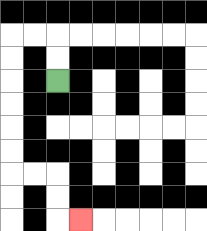{'start': '[2, 3]', 'end': '[3, 9]', 'path_directions': 'U,U,L,L,D,D,D,D,D,D,R,R,D,D,R', 'path_coordinates': '[[2, 3], [2, 2], [2, 1], [1, 1], [0, 1], [0, 2], [0, 3], [0, 4], [0, 5], [0, 6], [0, 7], [1, 7], [2, 7], [2, 8], [2, 9], [3, 9]]'}